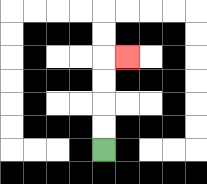{'start': '[4, 6]', 'end': '[5, 2]', 'path_directions': 'U,U,U,U,R', 'path_coordinates': '[[4, 6], [4, 5], [4, 4], [4, 3], [4, 2], [5, 2]]'}